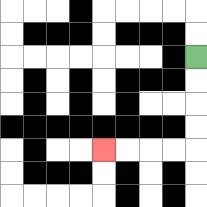{'start': '[8, 2]', 'end': '[4, 6]', 'path_directions': 'D,D,D,D,L,L,L,L', 'path_coordinates': '[[8, 2], [8, 3], [8, 4], [8, 5], [8, 6], [7, 6], [6, 6], [5, 6], [4, 6]]'}